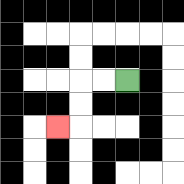{'start': '[5, 3]', 'end': '[2, 5]', 'path_directions': 'L,L,D,D,L', 'path_coordinates': '[[5, 3], [4, 3], [3, 3], [3, 4], [3, 5], [2, 5]]'}